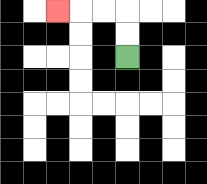{'start': '[5, 2]', 'end': '[2, 0]', 'path_directions': 'U,U,L,L,L', 'path_coordinates': '[[5, 2], [5, 1], [5, 0], [4, 0], [3, 0], [2, 0]]'}